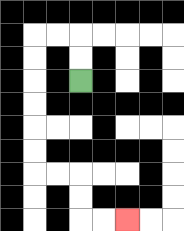{'start': '[3, 3]', 'end': '[5, 9]', 'path_directions': 'U,U,L,L,D,D,D,D,D,D,R,R,D,D,R,R', 'path_coordinates': '[[3, 3], [3, 2], [3, 1], [2, 1], [1, 1], [1, 2], [1, 3], [1, 4], [1, 5], [1, 6], [1, 7], [2, 7], [3, 7], [3, 8], [3, 9], [4, 9], [5, 9]]'}